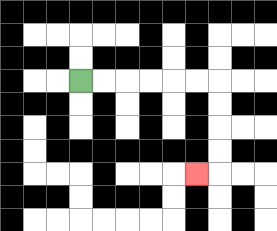{'start': '[3, 3]', 'end': '[8, 7]', 'path_directions': 'R,R,R,R,R,R,D,D,D,D,L', 'path_coordinates': '[[3, 3], [4, 3], [5, 3], [6, 3], [7, 3], [8, 3], [9, 3], [9, 4], [9, 5], [9, 6], [9, 7], [8, 7]]'}